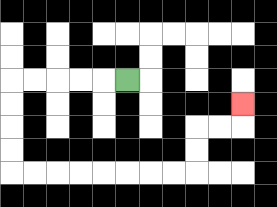{'start': '[5, 3]', 'end': '[10, 4]', 'path_directions': 'L,L,L,L,L,D,D,D,D,R,R,R,R,R,R,R,R,U,U,R,R,U', 'path_coordinates': '[[5, 3], [4, 3], [3, 3], [2, 3], [1, 3], [0, 3], [0, 4], [0, 5], [0, 6], [0, 7], [1, 7], [2, 7], [3, 7], [4, 7], [5, 7], [6, 7], [7, 7], [8, 7], [8, 6], [8, 5], [9, 5], [10, 5], [10, 4]]'}